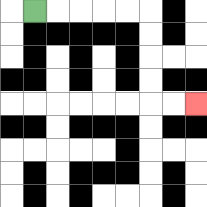{'start': '[1, 0]', 'end': '[8, 4]', 'path_directions': 'R,R,R,R,R,D,D,D,D,R,R', 'path_coordinates': '[[1, 0], [2, 0], [3, 0], [4, 0], [5, 0], [6, 0], [6, 1], [6, 2], [6, 3], [6, 4], [7, 4], [8, 4]]'}